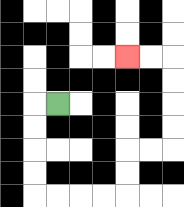{'start': '[2, 4]', 'end': '[5, 2]', 'path_directions': 'L,D,D,D,D,R,R,R,R,U,U,R,R,U,U,U,U,L,L', 'path_coordinates': '[[2, 4], [1, 4], [1, 5], [1, 6], [1, 7], [1, 8], [2, 8], [3, 8], [4, 8], [5, 8], [5, 7], [5, 6], [6, 6], [7, 6], [7, 5], [7, 4], [7, 3], [7, 2], [6, 2], [5, 2]]'}